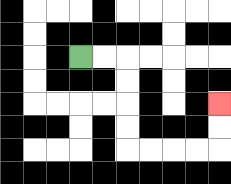{'start': '[3, 2]', 'end': '[9, 4]', 'path_directions': 'R,R,D,D,D,D,R,R,R,R,U,U', 'path_coordinates': '[[3, 2], [4, 2], [5, 2], [5, 3], [5, 4], [5, 5], [5, 6], [6, 6], [7, 6], [8, 6], [9, 6], [9, 5], [9, 4]]'}